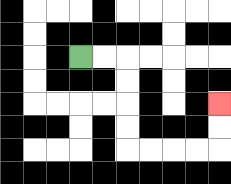{'start': '[3, 2]', 'end': '[9, 4]', 'path_directions': 'R,R,D,D,D,D,R,R,R,R,U,U', 'path_coordinates': '[[3, 2], [4, 2], [5, 2], [5, 3], [5, 4], [5, 5], [5, 6], [6, 6], [7, 6], [8, 6], [9, 6], [9, 5], [9, 4]]'}